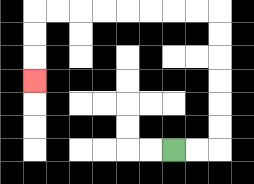{'start': '[7, 6]', 'end': '[1, 3]', 'path_directions': 'R,R,U,U,U,U,U,U,L,L,L,L,L,L,L,L,D,D,D', 'path_coordinates': '[[7, 6], [8, 6], [9, 6], [9, 5], [9, 4], [9, 3], [9, 2], [9, 1], [9, 0], [8, 0], [7, 0], [6, 0], [5, 0], [4, 0], [3, 0], [2, 0], [1, 0], [1, 1], [1, 2], [1, 3]]'}